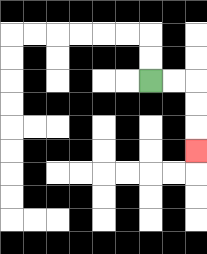{'start': '[6, 3]', 'end': '[8, 6]', 'path_directions': 'R,R,D,D,D', 'path_coordinates': '[[6, 3], [7, 3], [8, 3], [8, 4], [8, 5], [8, 6]]'}